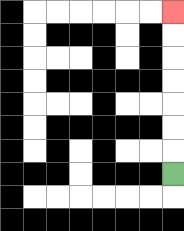{'start': '[7, 7]', 'end': '[7, 0]', 'path_directions': 'U,U,U,U,U,U,U', 'path_coordinates': '[[7, 7], [7, 6], [7, 5], [7, 4], [7, 3], [7, 2], [7, 1], [7, 0]]'}